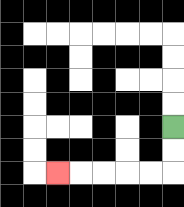{'start': '[7, 5]', 'end': '[2, 7]', 'path_directions': 'D,D,L,L,L,L,L', 'path_coordinates': '[[7, 5], [7, 6], [7, 7], [6, 7], [5, 7], [4, 7], [3, 7], [2, 7]]'}